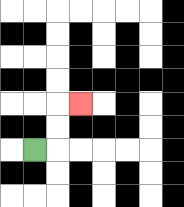{'start': '[1, 6]', 'end': '[3, 4]', 'path_directions': 'R,U,U,R', 'path_coordinates': '[[1, 6], [2, 6], [2, 5], [2, 4], [3, 4]]'}